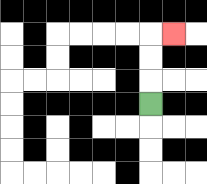{'start': '[6, 4]', 'end': '[7, 1]', 'path_directions': 'U,U,U,R', 'path_coordinates': '[[6, 4], [6, 3], [6, 2], [6, 1], [7, 1]]'}